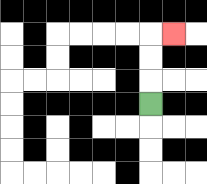{'start': '[6, 4]', 'end': '[7, 1]', 'path_directions': 'U,U,U,R', 'path_coordinates': '[[6, 4], [6, 3], [6, 2], [6, 1], [7, 1]]'}